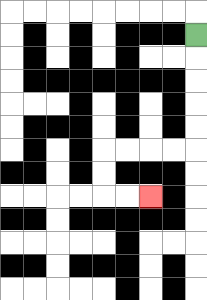{'start': '[8, 1]', 'end': '[6, 8]', 'path_directions': 'D,D,D,D,D,L,L,L,L,D,D,R,R', 'path_coordinates': '[[8, 1], [8, 2], [8, 3], [8, 4], [8, 5], [8, 6], [7, 6], [6, 6], [5, 6], [4, 6], [4, 7], [4, 8], [5, 8], [6, 8]]'}